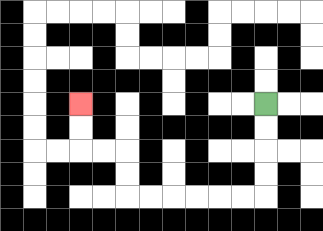{'start': '[11, 4]', 'end': '[3, 4]', 'path_directions': 'D,D,D,D,L,L,L,L,L,L,U,U,L,L,U,U', 'path_coordinates': '[[11, 4], [11, 5], [11, 6], [11, 7], [11, 8], [10, 8], [9, 8], [8, 8], [7, 8], [6, 8], [5, 8], [5, 7], [5, 6], [4, 6], [3, 6], [3, 5], [3, 4]]'}